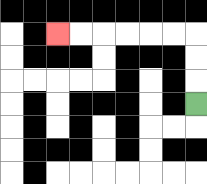{'start': '[8, 4]', 'end': '[2, 1]', 'path_directions': 'U,U,U,L,L,L,L,L,L', 'path_coordinates': '[[8, 4], [8, 3], [8, 2], [8, 1], [7, 1], [6, 1], [5, 1], [4, 1], [3, 1], [2, 1]]'}